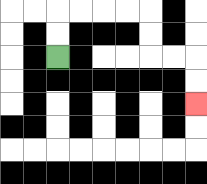{'start': '[2, 2]', 'end': '[8, 4]', 'path_directions': 'U,U,R,R,R,R,D,D,R,R,D,D', 'path_coordinates': '[[2, 2], [2, 1], [2, 0], [3, 0], [4, 0], [5, 0], [6, 0], [6, 1], [6, 2], [7, 2], [8, 2], [8, 3], [8, 4]]'}